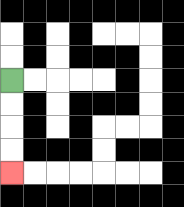{'start': '[0, 3]', 'end': '[0, 7]', 'path_directions': 'D,D,D,D', 'path_coordinates': '[[0, 3], [0, 4], [0, 5], [0, 6], [0, 7]]'}